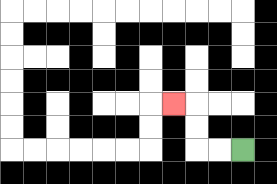{'start': '[10, 6]', 'end': '[7, 4]', 'path_directions': 'L,L,U,U,L', 'path_coordinates': '[[10, 6], [9, 6], [8, 6], [8, 5], [8, 4], [7, 4]]'}